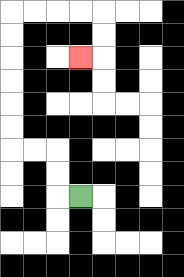{'start': '[3, 8]', 'end': '[3, 2]', 'path_directions': 'L,U,U,L,L,U,U,U,U,U,U,R,R,R,R,D,D,L', 'path_coordinates': '[[3, 8], [2, 8], [2, 7], [2, 6], [1, 6], [0, 6], [0, 5], [0, 4], [0, 3], [0, 2], [0, 1], [0, 0], [1, 0], [2, 0], [3, 0], [4, 0], [4, 1], [4, 2], [3, 2]]'}